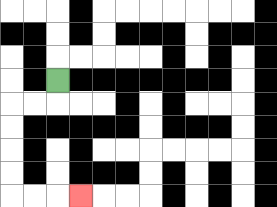{'start': '[2, 3]', 'end': '[3, 8]', 'path_directions': 'D,L,L,D,D,D,D,R,R,R', 'path_coordinates': '[[2, 3], [2, 4], [1, 4], [0, 4], [0, 5], [0, 6], [0, 7], [0, 8], [1, 8], [2, 8], [3, 8]]'}